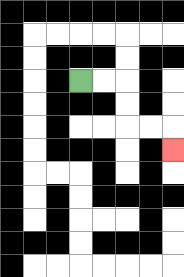{'start': '[3, 3]', 'end': '[7, 6]', 'path_directions': 'R,R,D,D,R,R,D', 'path_coordinates': '[[3, 3], [4, 3], [5, 3], [5, 4], [5, 5], [6, 5], [7, 5], [7, 6]]'}